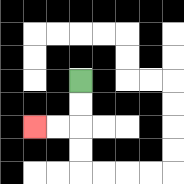{'start': '[3, 3]', 'end': '[1, 5]', 'path_directions': 'D,D,L,L', 'path_coordinates': '[[3, 3], [3, 4], [3, 5], [2, 5], [1, 5]]'}